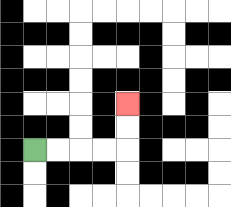{'start': '[1, 6]', 'end': '[5, 4]', 'path_directions': 'R,R,R,R,U,U', 'path_coordinates': '[[1, 6], [2, 6], [3, 6], [4, 6], [5, 6], [5, 5], [5, 4]]'}